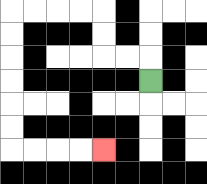{'start': '[6, 3]', 'end': '[4, 6]', 'path_directions': 'U,L,L,U,U,L,L,L,L,D,D,D,D,D,D,R,R,R,R', 'path_coordinates': '[[6, 3], [6, 2], [5, 2], [4, 2], [4, 1], [4, 0], [3, 0], [2, 0], [1, 0], [0, 0], [0, 1], [0, 2], [0, 3], [0, 4], [0, 5], [0, 6], [1, 6], [2, 6], [3, 6], [4, 6]]'}